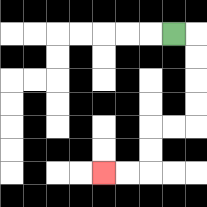{'start': '[7, 1]', 'end': '[4, 7]', 'path_directions': 'R,D,D,D,D,L,L,D,D,L,L', 'path_coordinates': '[[7, 1], [8, 1], [8, 2], [8, 3], [8, 4], [8, 5], [7, 5], [6, 5], [6, 6], [6, 7], [5, 7], [4, 7]]'}